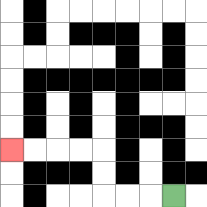{'start': '[7, 8]', 'end': '[0, 6]', 'path_directions': 'L,L,L,U,U,L,L,L,L', 'path_coordinates': '[[7, 8], [6, 8], [5, 8], [4, 8], [4, 7], [4, 6], [3, 6], [2, 6], [1, 6], [0, 6]]'}